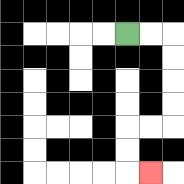{'start': '[5, 1]', 'end': '[6, 7]', 'path_directions': 'R,R,D,D,D,D,L,L,D,D,R', 'path_coordinates': '[[5, 1], [6, 1], [7, 1], [7, 2], [7, 3], [7, 4], [7, 5], [6, 5], [5, 5], [5, 6], [5, 7], [6, 7]]'}